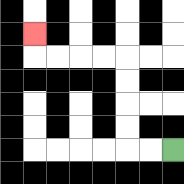{'start': '[7, 6]', 'end': '[1, 1]', 'path_directions': 'L,L,U,U,U,U,L,L,L,L,U', 'path_coordinates': '[[7, 6], [6, 6], [5, 6], [5, 5], [5, 4], [5, 3], [5, 2], [4, 2], [3, 2], [2, 2], [1, 2], [1, 1]]'}